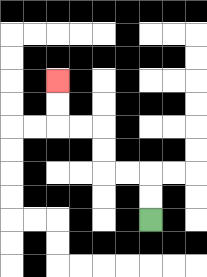{'start': '[6, 9]', 'end': '[2, 3]', 'path_directions': 'U,U,L,L,U,U,L,L,U,U', 'path_coordinates': '[[6, 9], [6, 8], [6, 7], [5, 7], [4, 7], [4, 6], [4, 5], [3, 5], [2, 5], [2, 4], [2, 3]]'}